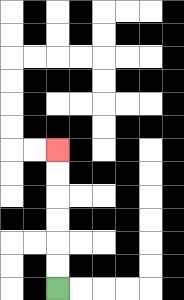{'start': '[2, 12]', 'end': '[2, 6]', 'path_directions': 'U,U,U,U,U,U', 'path_coordinates': '[[2, 12], [2, 11], [2, 10], [2, 9], [2, 8], [2, 7], [2, 6]]'}